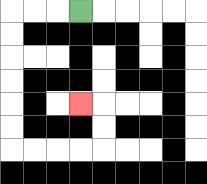{'start': '[3, 0]', 'end': '[3, 4]', 'path_directions': 'L,L,L,D,D,D,D,D,D,R,R,R,R,U,U,L', 'path_coordinates': '[[3, 0], [2, 0], [1, 0], [0, 0], [0, 1], [0, 2], [0, 3], [0, 4], [0, 5], [0, 6], [1, 6], [2, 6], [3, 6], [4, 6], [4, 5], [4, 4], [3, 4]]'}